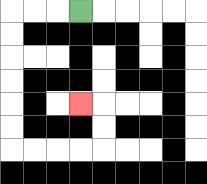{'start': '[3, 0]', 'end': '[3, 4]', 'path_directions': 'L,L,L,D,D,D,D,D,D,R,R,R,R,U,U,L', 'path_coordinates': '[[3, 0], [2, 0], [1, 0], [0, 0], [0, 1], [0, 2], [0, 3], [0, 4], [0, 5], [0, 6], [1, 6], [2, 6], [3, 6], [4, 6], [4, 5], [4, 4], [3, 4]]'}